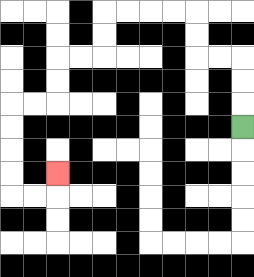{'start': '[10, 5]', 'end': '[2, 7]', 'path_directions': 'U,U,U,L,L,U,U,L,L,L,L,D,D,L,L,D,D,L,L,D,D,D,D,R,R,U', 'path_coordinates': '[[10, 5], [10, 4], [10, 3], [10, 2], [9, 2], [8, 2], [8, 1], [8, 0], [7, 0], [6, 0], [5, 0], [4, 0], [4, 1], [4, 2], [3, 2], [2, 2], [2, 3], [2, 4], [1, 4], [0, 4], [0, 5], [0, 6], [0, 7], [0, 8], [1, 8], [2, 8], [2, 7]]'}